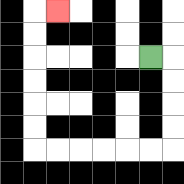{'start': '[6, 2]', 'end': '[2, 0]', 'path_directions': 'R,D,D,D,D,L,L,L,L,L,L,U,U,U,U,U,U,R', 'path_coordinates': '[[6, 2], [7, 2], [7, 3], [7, 4], [7, 5], [7, 6], [6, 6], [5, 6], [4, 6], [3, 6], [2, 6], [1, 6], [1, 5], [1, 4], [1, 3], [1, 2], [1, 1], [1, 0], [2, 0]]'}